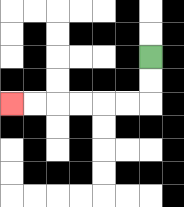{'start': '[6, 2]', 'end': '[0, 4]', 'path_directions': 'D,D,L,L,L,L,L,L', 'path_coordinates': '[[6, 2], [6, 3], [6, 4], [5, 4], [4, 4], [3, 4], [2, 4], [1, 4], [0, 4]]'}